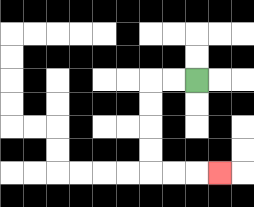{'start': '[8, 3]', 'end': '[9, 7]', 'path_directions': 'L,L,D,D,D,D,R,R,R', 'path_coordinates': '[[8, 3], [7, 3], [6, 3], [6, 4], [6, 5], [6, 6], [6, 7], [7, 7], [8, 7], [9, 7]]'}